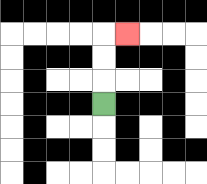{'start': '[4, 4]', 'end': '[5, 1]', 'path_directions': 'U,U,U,R', 'path_coordinates': '[[4, 4], [4, 3], [4, 2], [4, 1], [5, 1]]'}